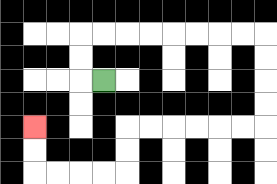{'start': '[4, 3]', 'end': '[1, 5]', 'path_directions': 'L,U,U,R,R,R,R,R,R,R,R,D,D,D,D,L,L,L,L,L,L,D,D,L,L,L,L,U,U', 'path_coordinates': '[[4, 3], [3, 3], [3, 2], [3, 1], [4, 1], [5, 1], [6, 1], [7, 1], [8, 1], [9, 1], [10, 1], [11, 1], [11, 2], [11, 3], [11, 4], [11, 5], [10, 5], [9, 5], [8, 5], [7, 5], [6, 5], [5, 5], [5, 6], [5, 7], [4, 7], [3, 7], [2, 7], [1, 7], [1, 6], [1, 5]]'}